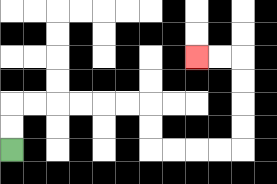{'start': '[0, 6]', 'end': '[8, 2]', 'path_directions': 'U,U,R,R,R,R,R,R,D,D,R,R,R,R,U,U,U,U,L,L', 'path_coordinates': '[[0, 6], [0, 5], [0, 4], [1, 4], [2, 4], [3, 4], [4, 4], [5, 4], [6, 4], [6, 5], [6, 6], [7, 6], [8, 6], [9, 6], [10, 6], [10, 5], [10, 4], [10, 3], [10, 2], [9, 2], [8, 2]]'}